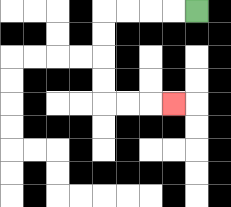{'start': '[8, 0]', 'end': '[7, 4]', 'path_directions': 'L,L,L,L,D,D,D,D,R,R,R', 'path_coordinates': '[[8, 0], [7, 0], [6, 0], [5, 0], [4, 0], [4, 1], [4, 2], [4, 3], [4, 4], [5, 4], [6, 4], [7, 4]]'}